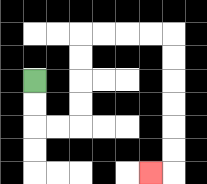{'start': '[1, 3]', 'end': '[6, 7]', 'path_directions': 'D,D,R,R,U,U,U,U,R,R,R,R,D,D,D,D,D,D,L', 'path_coordinates': '[[1, 3], [1, 4], [1, 5], [2, 5], [3, 5], [3, 4], [3, 3], [3, 2], [3, 1], [4, 1], [5, 1], [6, 1], [7, 1], [7, 2], [7, 3], [7, 4], [7, 5], [7, 6], [7, 7], [6, 7]]'}